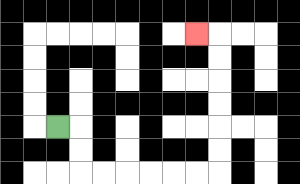{'start': '[2, 5]', 'end': '[8, 1]', 'path_directions': 'R,D,D,R,R,R,R,R,R,U,U,U,U,U,U,L', 'path_coordinates': '[[2, 5], [3, 5], [3, 6], [3, 7], [4, 7], [5, 7], [6, 7], [7, 7], [8, 7], [9, 7], [9, 6], [9, 5], [9, 4], [9, 3], [9, 2], [9, 1], [8, 1]]'}